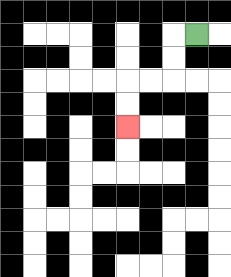{'start': '[8, 1]', 'end': '[5, 5]', 'path_directions': 'L,D,D,L,L,D,D', 'path_coordinates': '[[8, 1], [7, 1], [7, 2], [7, 3], [6, 3], [5, 3], [5, 4], [5, 5]]'}